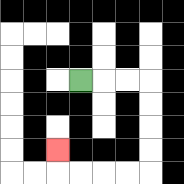{'start': '[3, 3]', 'end': '[2, 6]', 'path_directions': 'R,R,R,D,D,D,D,L,L,L,L,U', 'path_coordinates': '[[3, 3], [4, 3], [5, 3], [6, 3], [6, 4], [6, 5], [6, 6], [6, 7], [5, 7], [4, 7], [3, 7], [2, 7], [2, 6]]'}